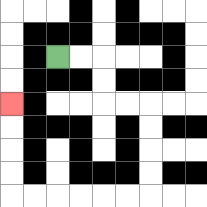{'start': '[2, 2]', 'end': '[0, 4]', 'path_directions': 'R,R,D,D,R,R,D,D,D,D,L,L,L,L,L,L,U,U,U,U', 'path_coordinates': '[[2, 2], [3, 2], [4, 2], [4, 3], [4, 4], [5, 4], [6, 4], [6, 5], [6, 6], [6, 7], [6, 8], [5, 8], [4, 8], [3, 8], [2, 8], [1, 8], [0, 8], [0, 7], [0, 6], [0, 5], [0, 4]]'}